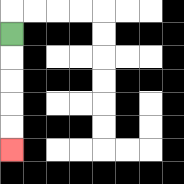{'start': '[0, 1]', 'end': '[0, 6]', 'path_directions': 'D,D,D,D,D', 'path_coordinates': '[[0, 1], [0, 2], [0, 3], [0, 4], [0, 5], [0, 6]]'}